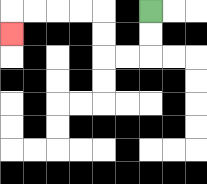{'start': '[6, 0]', 'end': '[0, 1]', 'path_directions': 'D,D,L,L,U,U,L,L,L,L,D', 'path_coordinates': '[[6, 0], [6, 1], [6, 2], [5, 2], [4, 2], [4, 1], [4, 0], [3, 0], [2, 0], [1, 0], [0, 0], [0, 1]]'}